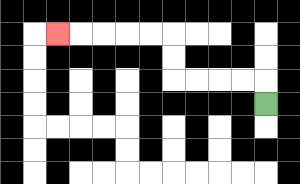{'start': '[11, 4]', 'end': '[2, 1]', 'path_directions': 'U,L,L,L,L,U,U,L,L,L,L,L', 'path_coordinates': '[[11, 4], [11, 3], [10, 3], [9, 3], [8, 3], [7, 3], [7, 2], [7, 1], [6, 1], [5, 1], [4, 1], [3, 1], [2, 1]]'}